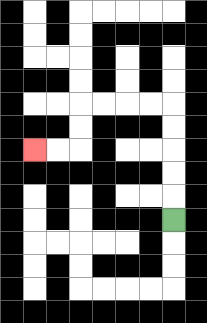{'start': '[7, 9]', 'end': '[1, 6]', 'path_directions': 'U,U,U,U,U,L,L,L,L,D,D,L,L', 'path_coordinates': '[[7, 9], [7, 8], [7, 7], [7, 6], [7, 5], [7, 4], [6, 4], [5, 4], [4, 4], [3, 4], [3, 5], [3, 6], [2, 6], [1, 6]]'}